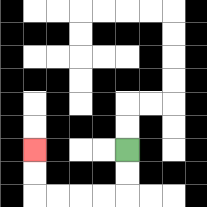{'start': '[5, 6]', 'end': '[1, 6]', 'path_directions': 'D,D,L,L,L,L,U,U', 'path_coordinates': '[[5, 6], [5, 7], [5, 8], [4, 8], [3, 8], [2, 8], [1, 8], [1, 7], [1, 6]]'}